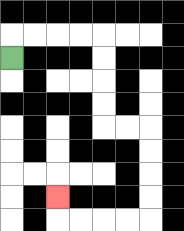{'start': '[0, 2]', 'end': '[2, 8]', 'path_directions': 'U,R,R,R,R,D,D,D,D,R,R,D,D,D,D,L,L,L,L,U', 'path_coordinates': '[[0, 2], [0, 1], [1, 1], [2, 1], [3, 1], [4, 1], [4, 2], [4, 3], [4, 4], [4, 5], [5, 5], [6, 5], [6, 6], [6, 7], [6, 8], [6, 9], [5, 9], [4, 9], [3, 9], [2, 9], [2, 8]]'}